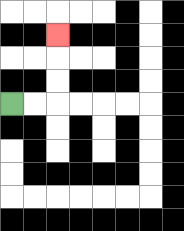{'start': '[0, 4]', 'end': '[2, 1]', 'path_directions': 'R,R,U,U,U', 'path_coordinates': '[[0, 4], [1, 4], [2, 4], [2, 3], [2, 2], [2, 1]]'}